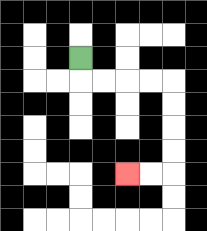{'start': '[3, 2]', 'end': '[5, 7]', 'path_directions': 'D,R,R,R,R,D,D,D,D,L,L', 'path_coordinates': '[[3, 2], [3, 3], [4, 3], [5, 3], [6, 3], [7, 3], [7, 4], [7, 5], [7, 6], [7, 7], [6, 7], [5, 7]]'}